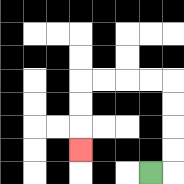{'start': '[6, 7]', 'end': '[3, 6]', 'path_directions': 'R,U,U,U,U,L,L,L,L,D,D,D', 'path_coordinates': '[[6, 7], [7, 7], [7, 6], [7, 5], [7, 4], [7, 3], [6, 3], [5, 3], [4, 3], [3, 3], [3, 4], [3, 5], [3, 6]]'}